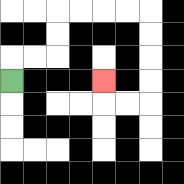{'start': '[0, 3]', 'end': '[4, 3]', 'path_directions': 'U,R,R,U,U,R,R,R,R,D,D,D,D,L,L,U', 'path_coordinates': '[[0, 3], [0, 2], [1, 2], [2, 2], [2, 1], [2, 0], [3, 0], [4, 0], [5, 0], [6, 0], [6, 1], [6, 2], [6, 3], [6, 4], [5, 4], [4, 4], [4, 3]]'}